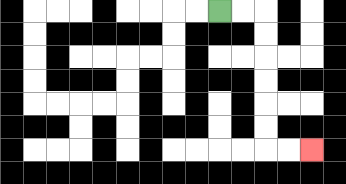{'start': '[9, 0]', 'end': '[13, 6]', 'path_directions': 'R,R,D,D,D,D,D,D,R,R', 'path_coordinates': '[[9, 0], [10, 0], [11, 0], [11, 1], [11, 2], [11, 3], [11, 4], [11, 5], [11, 6], [12, 6], [13, 6]]'}